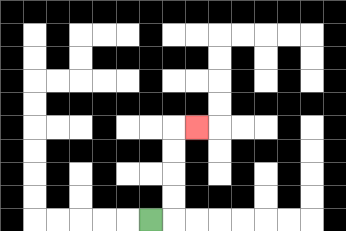{'start': '[6, 9]', 'end': '[8, 5]', 'path_directions': 'R,U,U,U,U,R', 'path_coordinates': '[[6, 9], [7, 9], [7, 8], [7, 7], [7, 6], [7, 5], [8, 5]]'}